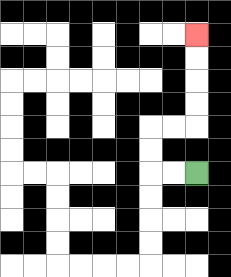{'start': '[8, 7]', 'end': '[8, 1]', 'path_directions': 'L,L,U,U,R,R,U,U,U,U', 'path_coordinates': '[[8, 7], [7, 7], [6, 7], [6, 6], [6, 5], [7, 5], [8, 5], [8, 4], [8, 3], [8, 2], [8, 1]]'}